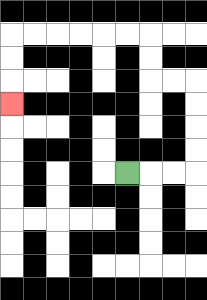{'start': '[5, 7]', 'end': '[0, 4]', 'path_directions': 'R,R,R,U,U,U,U,L,L,U,U,L,L,L,L,L,L,D,D,D', 'path_coordinates': '[[5, 7], [6, 7], [7, 7], [8, 7], [8, 6], [8, 5], [8, 4], [8, 3], [7, 3], [6, 3], [6, 2], [6, 1], [5, 1], [4, 1], [3, 1], [2, 1], [1, 1], [0, 1], [0, 2], [0, 3], [0, 4]]'}